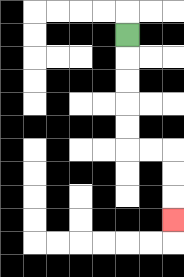{'start': '[5, 1]', 'end': '[7, 9]', 'path_directions': 'D,D,D,D,D,R,R,D,D,D', 'path_coordinates': '[[5, 1], [5, 2], [5, 3], [5, 4], [5, 5], [5, 6], [6, 6], [7, 6], [7, 7], [7, 8], [7, 9]]'}